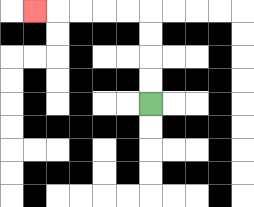{'start': '[6, 4]', 'end': '[1, 0]', 'path_directions': 'U,U,U,U,L,L,L,L,L', 'path_coordinates': '[[6, 4], [6, 3], [6, 2], [6, 1], [6, 0], [5, 0], [4, 0], [3, 0], [2, 0], [1, 0]]'}